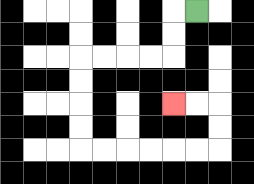{'start': '[8, 0]', 'end': '[7, 4]', 'path_directions': 'L,D,D,L,L,L,L,D,D,D,D,R,R,R,R,R,R,U,U,L,L', 'path_coordinates': '[[8, 0], [7, 0], [7, 1], [7, 2], [6, 2], [5, 2], [4, 2], [3, 2], [3, 3], [3, 4], [3, 5], [3, 6], [4, 6], [5, 6], [6, 6], [7, 6], [8, 6], [9, 6], [9, 5], [9, 4], [8, 4], [7, 4]]'}